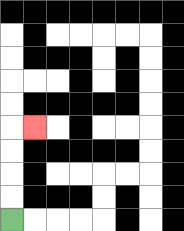{'start': '[0, 9]', 'end': '[1, 5]', 'path_directions': 'U,U,U,U,R', 'path_coordinates': '[[0, 9], [0, 8], [0, 7], [0, 6], [0, 5], [1, 5]]'}